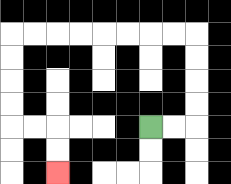{'start': '[6, 5]', 'end': '[2, 7]', 'path_directions': 'R,R,U,U,U,U,L,L,L,L,L,L,L,L,D,D,D,D,R,R,D,D', 'path_coordinates': '[[6, 5], [7, 5], [8, 5], [8, 4], [8, 3], [8, 2], [8, 1], [7, 1], [6, 1], [5, 1], [4, 1], [3, 1], [2, 1], [1, 1], [0, 1], [0, 2], [0, 3], [0, 4], [0, 5], [1, 5], [2, 5], [2, 6], [2, 7]]'}